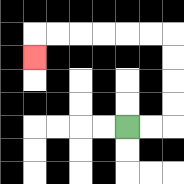{'start': '[5, 5]', 'end': '[1, 2]', 'path_directions': 'R,R,U,U,U,U,L,L,L,L,L,L,D', 'path_coordinates': '[[5, 5], [6, 5], [7, 5], [7, 4], [7, 3], [7, 2], [7, 1], [6, 1], [5, 1], [4, 1], [3, 1], [2, 1], [1, 1], [1, 2]]'}